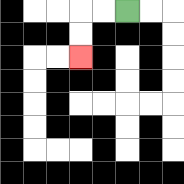{'start': '[5, 0]', 'end': '[3, 2]', 'path_directions': 'L,L,D,D', 'path_coordinates': '[[5, 0], [4, 0], [3, 0], [3, 1], [3, 2]]'}